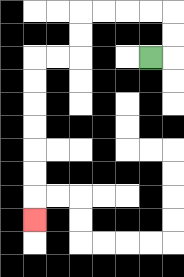{'start': '[6, 2]', 'end': '[1, 9]', 'path_directions': 'R,U,U,L,L,L,L,D,D,L,L,D,D,D,D,D,D,D', 'path_coordinates': '[[6, 2], [7, 2], [7, 1], [7, 0], [6, 0], [5, 0], [4, 0], [3, 0], [3, 1], [3, 2], [2, 2], [1, 2], [1, 3], [1, 4], [1, 5], [1, 6], [1, 7], [1, 8], [1, 9]]'}